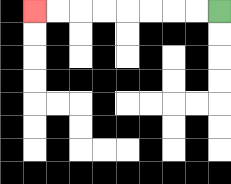{'start': '[9, 0]', 'end': '[1, 0]', 'path_directions': 'L,L,L,L,L,L,L,L', 'path_coordinates': '[[9, 0], [8, 0], [7, 0], [6, 0], [5, 0], [4, 0], [3, 0], [2, 0], [1, 0]]'}